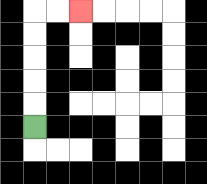{'start': '[1, 5]', 'end': '[3, 0]', 'path_directions': 'U,U,U,U,U,R,R', 'path_coordinates': '[[1, 5], [1, 4], [1, 3], [1, 2], [1, 1], [1, 0], [2, 0], [3, 0]]'}